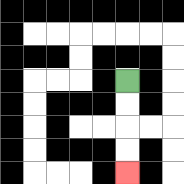{'start': '[5, 3]', 'end': '[5, 7]', 'path_directions': 'D,D,D,D', 'path_coordinates': '[[5, 3], [5, 4], [5, 5], [5, 6], [5, 7]]'}